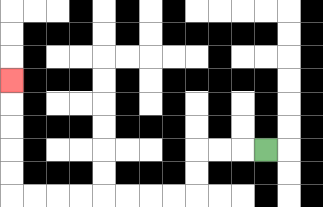{'start': '[11, 6]', 'end': '[0, 3]', 'path_directions': 'L,L,L,D,D,L,L,L,L,L,L,L,L,U,U,U,U,U', 'path_coordinates': '[[11, 6], [10, 6], [9, 6], [8, 6], [8, 7], [8, 8], [7, 8], [6, 8], [5, 8], [4, 8], [3, 8], [2, 8], [1, 8], [0, 8], [0, 7], [0, 6], [0, 5], [0, 4], [0, 3]]'}